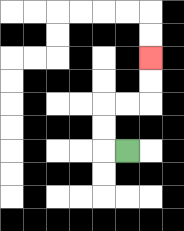{'start': '[5, 6]', 'end': '[6, 2]', 'path_directions': 'L,U,U,R,R,U,U', 'path_coordinates': '[[5, 6], [4, 6], [4, 5], [4, 4], [5, 4], [6, 4], [6, 3], [6, 2]]'}